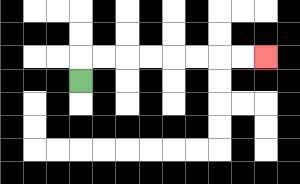{'start': '[3, 3]', 'end': '[11, 2]', 'path_directions': 'U,R,R,R,R,R,R,R,R', 'path_coordinates': '[[3, 3], [3, 2], [4, 2], [5, 2], [6, 2], [7, 2], [8, 2], [9, 2], [10, 2], [11, 2]]'}